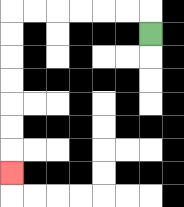{'start': '[6, 1]', 'end': '[0, 7]', 'path_directions': 'U,L,L,L,L,L,L,D,D,D,D,D,D,D', 'path_coordinates': '[[6, 1], [6, 0], [5, 0], [4, 0], [3, 0], [2, 0], [1, 0], [0, 0], [0, 1], [0, 2], [0, 3], [0, 4], [0, 5], [0, 6], [0, 7]]'}